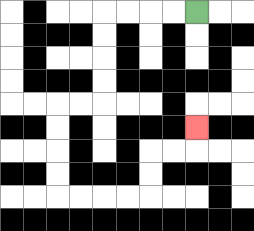{'start': '[8, 0]', 'end': '[8, 5]', 'path_directions': 'L,L,L,L,D,D,D,D,L,L,D,D,D,D,R,R,R,R,U,U,R,R,U', 'path_coordinates': '[[8, 0], [7, 0], [6, 0], [5, 0], [4, 0], [4, 1], [4, 2], [4, 3], [4, 4], [3, 4], [2, 4], [2, 5], [2, 6], [2, 7], [2, 8], [3, 8], [4, 8], [5, 8], [6, 8], [6, 7], [6, 6], [7, 6], [8, 6], [8, 5]]'}